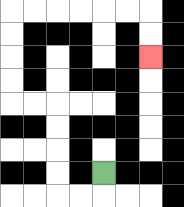{'start': '[4, 7]', 'end': '[6, 2]', 'path_directions': 'D,L,L,U,U,U,U,L,L,U,U,U,U,R,R,R,R,R,R,D,D', 'path_coordinates': '[[4, 7], [4, 8], [3, 8], [2, 8], [2, 7], [2, 6], [2, 5], [2, 4], [1, 4], [0, 4], [0, 3], [0, 2], [0, 1], [0, 0], [1, 0], [2, 0], [3, 0], [4, 0], [5, 0], [6, 0], [6, 1], [6, 2]]'}